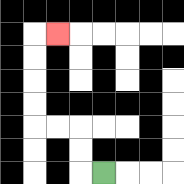{'start': '[4, 7]', 'end': '[2, 1]', 'path_directions': 'L,U,U,L,L,U,U,U,U,R', 'path_coordinates': '[[4, 7], [3, 7], [3, 6], [3, 5], [2, 5], [1, 5], [1, 4], [1, 3], [1, 2], [1, 1], [2, 1]]'}